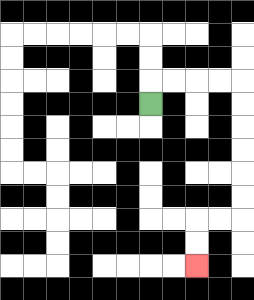{'start': '[6, 4]', 'end': '[8, 11]', 'path_directions': 'U,R,R,R,R,D,D,D,D,D,D,L,L,D,D', 'path_coordinates': '[[6, 4], [6, 3], [7, 3], [8, 3], [9, 3], [10, 3], [10, 4], [10, 5], [10, 6], [10, 7], [10, 8], [10, 9], [9, 9], [8, 9], [8, 10], [8, 11]]'}